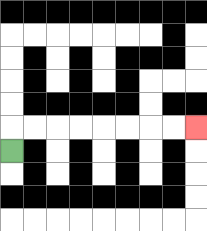{'start': '[0, 6]', 'end': '[8, 5]', 'path_directions': 'U,R,R,R,R,R,R,R,R', 'path_coordinates': '[[0, 6], [0, 5], [1, 5], [2, 5], [3, 5], [4, 5], [5, 5], [6, 5], [7, 5], [8, 5]]'}